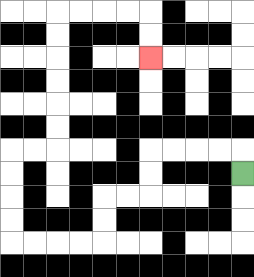{'start': '[10, 7]', 'end': '[6, 2]', 'path_directions': 'U,L,L,L,L,D,D,L,L,D,D,L,L,L,L,U,U,U,U,R,R,U,U,U,U,U,U,R,R,R,R,D,D', 'path_coordinates': '[[10, 7], [10, 6], [9, 6], [8, 6], [7, 6], [6, 6], [6, 7], [6, 8], [5, 8], [4, 8], [4, 9], [4, 10], [3, 10], [2, 10], [1, 10], [0, 10], [0, 9], [0, 8], [0, 7], [0, 6], [1, 6], [2, 6], [2, 5], [2, 4], [2, 3], [2, 2], [2, 1], [2, 0], [3, 0], [4, 0], [5, 0], [6, 0], [6, 1], [6, 2]]'}